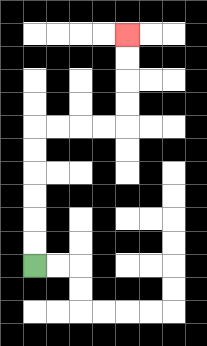{'start': '[1, 11]', 'end': '[5, 1]', 'path_directions': 'U,U,U,U,U,U,R,R,R,R,U,U,U,U', 'path_coordinates': '[[1, 11], [1, 10], [1, 9], [1, 8], [1, 7], [1, 6], [1, 5], [2, 5], [3, 5], [4, 5], [5, 5], [5, 4], [5, 3], [5, 2], [5, 1]]'}